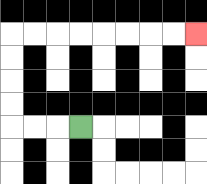{'start': '[3, 5]', 'end': '[8, 1]', 'path_directions': 'L,L,L,U,U,U,U,R,R,R,R,R,R,R,R', 'path_coordinates': '[[3, 5], [2, 5], [1, 5], [0, 5], [0, 4], [0, 3], [0, 2], [0, 1], [1, 1], [2, 1], [3, 1], [4, 1], [5, 1], [6, 1], [7, 1], [8, 1]]'}